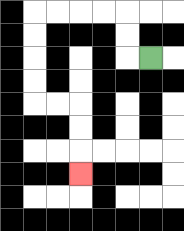{'start': '[6, 2]', 'end': '[3, 7]', 'path_directions': 'L,U,U,L,L,L,L,D,D,D,D,R,R,D,D,D', 'path_coordinates': '[[6, 2], [5, 2], [5, 1], [5, 0], [4, 0], [3, 0], [2, 0], [1, 0], [1, 1], [1, 2], [1, 3], [1, 4], [2, 4], [3, 4], [3, 5], [3, 6], [3, 7]]'}